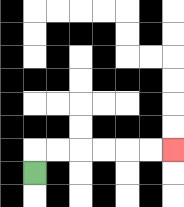{'start': '[1, 7]', 'end': '[7, 6]', 'path_directions': 'U,R,R,R,R,R,R', 'path_coordinates': '[[1, 7], [1, 6], [2, 6], [3, 6], [4, 6], [5, 6], [6, 6], [7, 6]]'}